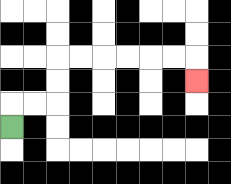{'start': '[0, 5]', 'end': '[8, 3]', 'path_directions': 'U,R,R,U,U,R,R,R,R,R,R,D', 'path_coordinates': '[[0, 5], [0, 4], [1, 4], [2, 4], [2, 3], [2, 2], [3, 2], [4, 2], [5, 2], [6, 2], [7, 2], [8, 2], [8, 3]]'}